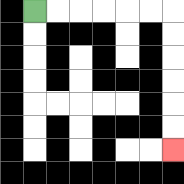{'start': '[1, 0]', 'end': '[7, 6]', 'path_directions': 'R,R,R,R,R,R,D,D,D,D,D,D', 'path_coordinates': '[[1, 0], [2, 0], [3, 0], [4, 0], [5, 0], [6, 0], [7, 0], [7, 1], [7, 2], [7, 3], [7, 4], [7, 5], [7, 6]]'}